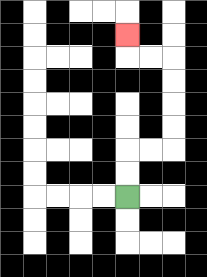{'start': '[5, 8]', 'end': '[5, 1]', 'path_directions': 'U,U,R,R,U,U,U,U,L,L,U', 'path_coordinates': '[[5, 8], [5, 7], [5, 6], [6, 6], [7, 6], [7, 5], [7, 4], [7, 3], [7, 2], [6, 2], [5, 2], [5, 1]]'}